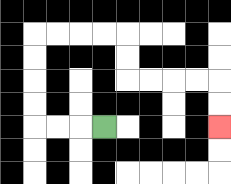{'start': '[4, 5]', 'end': '[9, 5]', 'path_directions': 'L,L,L,U,U,U,U,R,R,R,R,D,D,R,R,R,R,D,D', 'path_coordinates': '[[4, 5], [3, 5], [2, 5], [1, 5], [1, 4], [1, 3], [1, 2], [1, 1], [2, 1], [3, 1], [4, 1], [5, 1], [5, 2], [5, 3], [6, 3], [7, 3], [8, 3], [9, 3], [9, 4], [9, 5]]'}